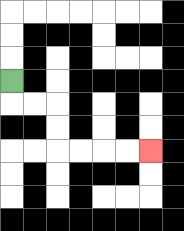{'start': '[0, 3]', 'end': '[6, 6]', 'path_directions': 'D,R,R,D,D,R,R,R,R', 'path_coordinates': '[[0, 3], [0, 4], [1, 4], [2, 4], [2, 5], [2, 6], [3, 6], [4, 6], [5, 6], [6, 6]]'}